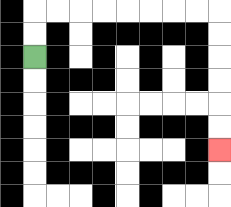{'start': '[1, 2]', 'end': '[9, 6]', 'path_directions': 'U,U,R,R,R,R,R,R,R,R,D,D,D,D,D,D', 'path_coordinates': '[[1, 2], [1, 1], [1, 0], [2, 0], [3, 0], [4, 0], [5, 0], [6, 0], [7, 0], [8, 0], [9, 0], [9, 1], [9, 2], [9, 3], [9, 4], [9, 5], [9, 6]]'}